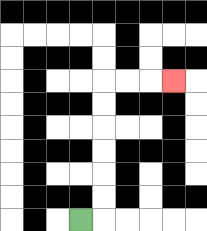{'start': '[3, 9]', 'end': '[7, 3]', 'path_directions': 'R,U,U,U,U,U,U,R,R,R', 'path_coordinates': '[[3, 9], [4, 9], [4, 8], [4, 7], [4, 6], [4, 5], [4, 4], [4, 3], [5, 3], [6, 3], [7, 3]]'}